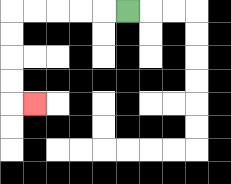{'start': '[5, 0]', 'end': '[1, 4]', 'path_directions': 'L,L,L,L,L,D,D,D,D,R', 'path_coordinates': '[[5, 0], [4, 0], [3, 0], [2, 0], [1, 0], [0, 0], [0, 1], [0, 2], [0, 3], [0, 4], [1, 4]]'}